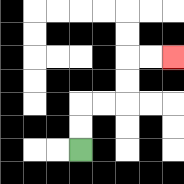{'start': '[3, 6]', 'end': '[7, 2]', 'path_directions': 'U,U,R,R,U,U,R,R', 'path_coordinates': '[[3, 6], [3, 5], [3, 4], [4, 4], [5, 4], [5, 3], [5, 2], [6, 2], [7, 2]]'}